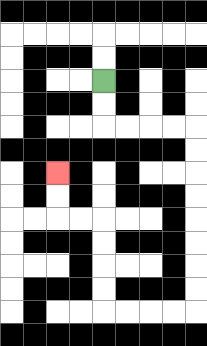{'start': '[4, 3]', 'end': '[2, 7]', 'path_directions': 'D,D,R,R,R,R,D,D,D,D,D,D,D,D,L,L,L,L,U,U,U,U,L,L,U,U', 'path_coordinates': '[[4, 3], [4, 4], [4, 5], [5, 5], [6, 5], [7, 5], [8, 5], [8, 6], [8, 7], [8, 8], [8, 9], [8, 10], [8, 11], [8, 12], [8, 13], [7, 13], [6, 13], [5, 13], [4, 13], [4, 12], [4, 11], [4, 10], [4, 9], [3, 9], [2, 9], [2, 8], [2, 7]]'}